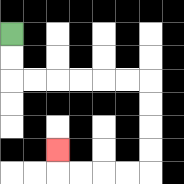{'start': '[0, 1]', 'end': '[2, 6]', 'path_directions': 'D,D,R,R,R,R,R,R,D,D,D,D,L,L,L,L,U', 'path_coordinates': '[[0, 1], [0, 2], [0, 3], [1, 3], [2, 3], [3, 3], [4, 3], [5, 3], [6, 3], [6, 4], [6, 5], [6, 6], [6, 7], [5, 7], [4, 7], [3, 7], [2, 7], [2, 6]]'}